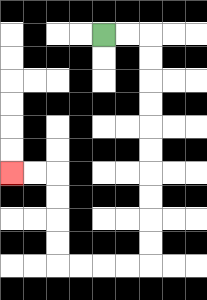{'start': '[4, 1]', 'end': '[0, 7]', 'path_directions': 'R,R,D,D,D,D,D,D,D,D,D,D,L,L,L,L,U,U,U,U,L,L', 'path_coordinates': '[[4, 1], [5, 1], [6, 1], [6, 2], [6, 3], [6, 4], [6, 5], [6, 6], [6, 7], [6, 8], [6, 9], [6, 10], [6, 11], [5, 11], [4, 11], [3, 11], [2, 11], [2, 10], [2, 9], [2, 8], [2, 7], [1, 7], [0, 7]]'}